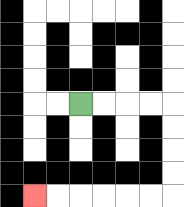{'start': '[3, 4]', 'end': '[1, 8]', 'path_directions': 'R,R,R,R,D,D,D,D,L,L,L,L,L,L', 'path_coordinates': '[[3, 4], [4, 4], [5, 4], [6, 4], [7, 4], [7, 5], [7, 6], [7, 7], [7, 8], [6, 8], [5, 8], [4, 8], [3, 8], [2, 8], [1, 8]]'}